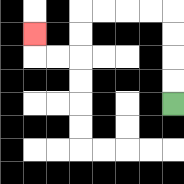{'start': '[7, 4]', 'end': '[1, 1]', 'path_directions': 'U,U,U,U,L,L,L,L,D,D,L,L,U', 'path_coordinates': '[[7, 4], [7, 3], [7, 2], [7, 1], [7, 0], [6, 0], [5, 0], [4, 0], [3, 0], [3, 1], [3, 2], [2, 2], [1, 2], [1, 1]]'}